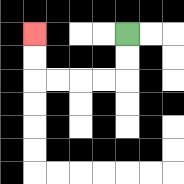{'start': '[5, 1]', 'end': '[1, 1]', 'path_directions': 'D,D,L,L,L,L,U,U', 'path_coordinates': '[[5, 1], [5, 2], [5, 3], [4, 3], [3, 3], [2, 3], [1, 3], [1, 2], [1, 1]]'}